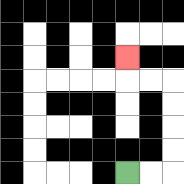{'start': '[5, 7]', 'end': '[5, 2]', 'path_directions': 'R,R,U,U,U,U,L,L,U', 'path_coordinates': '[[5, 7], [6, 7], [7, 7], [7, 6], [7, 5], [7, 4], [7, 3], [6, 3], [5, 3], [5, 2]]'}